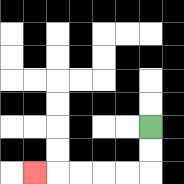{'start': '[6, 5]', 'end': '[1, 7]', 'path_directions': 'D,D,L,L,L,L,L', 'path_coordinates': '[[6, 5], [6, 6], [6, 7], [5, 7], [4, 7], [3, 7], [2, 7], [1, 7]]'}